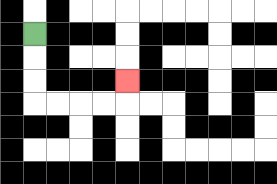{'start': '[1, 1]', 'end': '[5, 3]', 'path_directions': 'D,D,D,R,R,R,R,U', 'path_coordinates': '[[1, 1], [1, 2], [1, 3], [1, 4], [2, 4], [3, 4], [4, 4], [5, 4], [5, 3]]'}